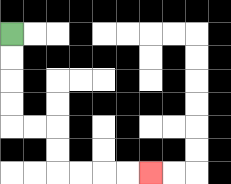{'start': '[0, 1]', 'end': '[6, 7]', 'path_directions': 'D,D,D,D,R,R,D,D,R,R,R,R', 'path_coordinates': '[[0, 1], [0, 2], [0, 3], [0, 4], [0, 5], [1, 5], [2, 5], [2, 6], [2, 7], [3, 7], [4, 7], [5, 7], [6, 7]]'}